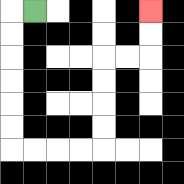{'start': '[1, 0]', 'end': '[6, 0]', 'path_directions': 'L,D,D,D,D,D,D,R,R,R,R,U,U,U,U,R,R,U,U', 'path_coordinates': '[[1, 0], [0, 0], [0, 1], [0, 2], [0, 3], [0, 4], [0, 5], [0, 6], [1, 6], [2, 6], [3, 6], [4, 6], [4, 5], [4, 4], [4, 3], [4, 2], [5, 2], [6, 2], [6, 1], [6, 0]]'}